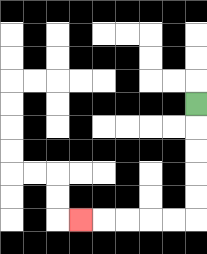{'start': '[8, 4]', 'end': '[3, 9]', 'path_directions': 'D,D,D,D,D,L,L,L,L,L', 'path_coordinates': '[[8, 4], [8, 5], [8, 6], [8, 7], [8, 8], [8, 9], [7, 9], [6, 9], [5, 9], [4, 9], [3, 9]]'}